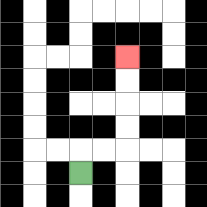{'start': '[3, 7]', 'end': '[5, 2]', 'path_directions': 'U,R,R,U,U,U,U', 'path_coordinates': '[[3, 7], [3, 6], [4, 6], [5, 6], [5, 5], [5, 4], [5, 3], [5, 2]]'}